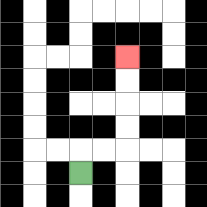{'start': '[3, 7]', 'end': '[5, 2]', 'path_directions': 'U,R,R,U,U,U,U', 'path_coordinates': '[[3, 7], [3, 6], [4, 6], [5, 6], [5, 5], [5, 4], [5, 3], [5, 2]]'}